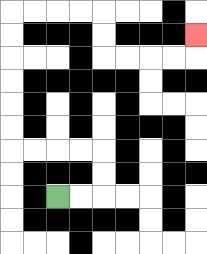{'start': '[2, 8]', 'end': '[8, 1]', 'path_directions': 'R,R,U,U,L,L,L,L,U,U,U,U,U,U,R,R,R,R,D,D,R,R,R,R,U', 'path_coordinates': '[[2, 8], [3, 8], [4, 8], [4, 7], [4, 6], [3, 6], [2, 6], [1, 6], [0, 6], [0, 5], [0, 4], [0, 3], [0, 2], [0, 1], [0, 0], [1, 0], [2, 0], [3, 0], [4, 0], [4, 1], [4, 2], [5, 2], [6, 2], [7, 2], [8, 2], [8, 1]]'}